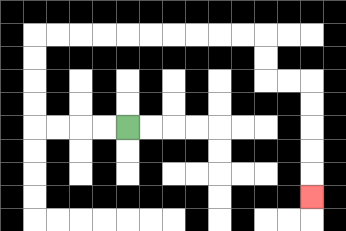{'start': '[5, 5]', 'end': '[13, 8]', 'path_directions': 'L,L,L,L,U,U,U,U,R,R,R,R,R,R,R,R,R,R,D,D,R,R,D,D,D,D,D', 'path_coordinates': '[[5, 5], [4, 5], [3, 5], [2, 5], [1, 5], [1, 4], [1, 3], [1, 2], [1, 1], [2, 1], [3, 1], [4, 1], [5, 1], [6, 1], [7, 1], [8, 1], [9, 1], [10, 1], [11, 1], [11, 2], [11, 3], [12, 3], [13, 3], [13, 4], [13, 5], [13, 6], [13, 7], [13, 8]]'}